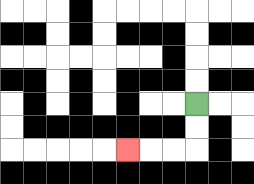{'start': '[8, 4]', 'end': '[5, 6]', 'path_directions': 'D,D,L,L,L', 'path_coordinates': '[[8, 4], [8, 5], [8, 6], [7, 6], [6, 6], [5, 6]]'}